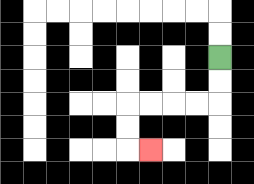{'start': '[9, 2]', 'end': '[6, 6]', 'path_directions': 'D,D,L,L,L,L,D,D,R', 'path_coordinates': '[[9, 2], [9, 3], [9, 4], [8, 4], [7, 4], [6, 4], [5, 4], [5, 5], [5, 6], [6, 6]]'}